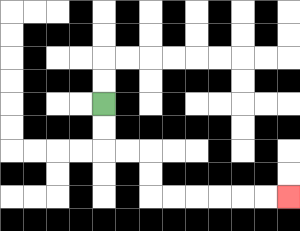{'start': '[4, 4]', 'end': '[12, 8]', 'path_directions': 'D,D,R,R,D,D,R,R,R,R,R,R', 'path_coordinates': '[[4, 4], [4, 5], [4, 6], [5, 6], [6, 6], [6, 7], [6, 8], [7, 8], [8, 8], [9, 8], [10, 8], [11, 8], [12, 8]]'}